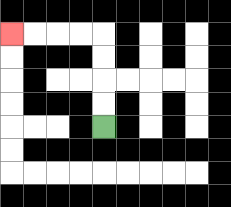{'start': '[4, 5]', 'end': '[0, 1]', 'path_directions': 'U,U,U,U,L,L,L,L', 'path_coordinates': '[[4, 5], [4, 4], [4, 3], [4, 2], [4, 1], [3, 1], [2, 1], [1, 1], [0, 1]]'}